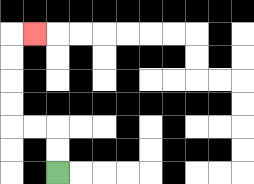{'start': '[2, 7]', 'end': '[1, 1]', 'path_directions': 'U,U,L,L,U,U,U,U,R', 'path_coordinates': '[[2, 7], [2, 6], [2, 5], [1, 5], [0, 5], [0, 4], [0, 3], [0, 2], [0, 1], [1, 1]]'}